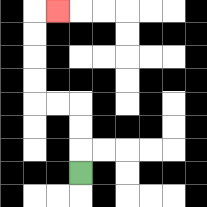{'start': '[3, 7]', 'end': '[2, 0]', 'path_directions': 'U,U,U,L,L,U,U,U,U,R', 'path_coordinates': '[[3, 7], [3, 6], [3, 5], [3, 4], [2, 4], [1, 4], [1, 3], [1, 2], [1, 1], [1, 0], [2, 0]]'}